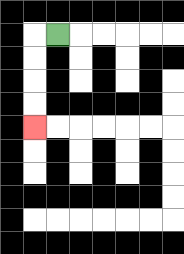{'start': '[2, 1]', 'end': '[1, 5]', 'path_directions': 'L,D,D,D,D', 'path_coordinates': '[[2, 1], [1, 1], [1, 2], [1, 3], [1, 4], [1, 5]]'}